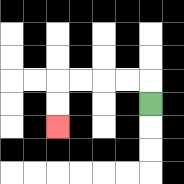{'start': '[6, 4]', 'end': '[2, 5]', 'path_directions': 'U,L,L,L,L,D,D', 'path_coordinates': '[[6, 4], [6, 3], [5, 3], [4, 3], [3, 3], [2, 3], [2, 4], [2, 5]]'}